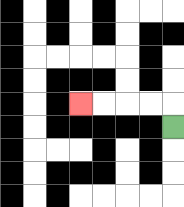{'start': '[7, 5]', 'end': '[3, 4]', 'path_directions': 'U,L,L,L,L', 'path_coordinates': '[[7, 5], [7, 4], [6, 4], [5, 4], [4, 4], [3, 4]]'}